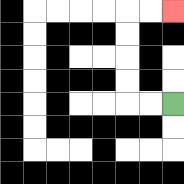{'start': '[7, 4]', 'end': '[7, 0]', 'path_directions': 'L,L,U,U,U,U,R,R', 'path_coordinates': '[[7, 4], [6, 4], [5, 4], [5, 3], [5, 2], [5, 1], [5, 0], [6, 0], [7, 0]]'}